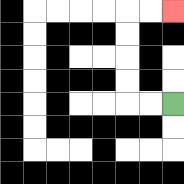{'start': '[7, 4]', 'end': '[7, 0]', 'path_directions': 'L,L,U,U,U,U,R,R', 'path_coordinates': '[[7, 4], [6, 4], [5, 4], [5, 3], [5, 2], [5, 1], [5, 0], [6, 0], [7, 0]]'}